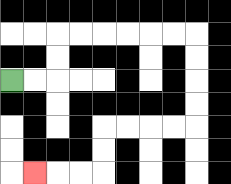{'start': '[0, 3]', 'end': '[1, 7]', 'path_directions': 'R,R,U,U,R,R,R,R,R,R,D,D,D,D,L,L,L,L,D,D,L,L,L', 'path_coordinates': '[[0, 3], [1, 3], [2, 3], [2, 2], [2, 1], [3, 1], [4, 1], [5, 1], [6, 1], [7, 1], [8, 1], [8, 2], [8, 3], [8, 4], [8, 5], [7, 5], [6, 5], [5, 5], [4, 5], [4, 6], [4, 7], [3, 7], [2, 7], [1, 7]]'}